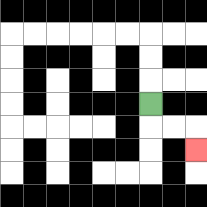{'start': '[6, 4]', 'end': '[8, 6]', 'path_directions': 'D,R,R,D', 'path_coordinates': '[[6, 4], [6, 5], [7, 5], [8, 5], [8, 6]]'}